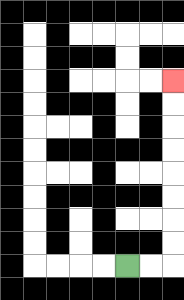{'start': '[5, 11]', 'end': '[7, 3]', 'path_directions': 'R,R,U,U,U,U,U,U,U,U', 'path_coordinates': '[[5, 11], [6, 11], [7, 11], [7, 10], [7, 9], [7, 8], [7, 7], [7, 6], [7, 5], [7, 4], [7, 3]]'}